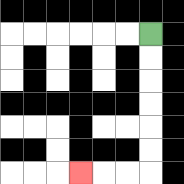{'start': '[6, 1]', 'end': '[3, 7]', 'path_directions': 'D,D,D,D,D,D,L,L,L', 'path_coordinates': '[[6, 1], [6, 2], [6, 3], [6, 4], [6, 5], [6, 6], [6, 7], [5, 7], [4, 7], [3, 7]]'}